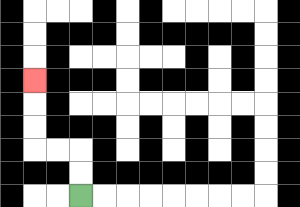{'start': '[3, 8]', 'end': '[1, 3]', 'path_directions': 'U,U,L,L,U,U,U', 'path_coordinates': '[[3, 8], [3, 7], [3, 6], [2, 6], [1, 6], [1, 5], [1, 4], [1, 3]]'}